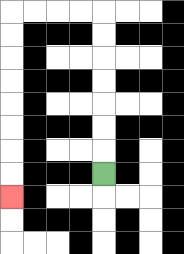{'start': '[4, 7]', 'end': '[0, 8]', 'path_directions': 'U,U,U,U,U,U,U,L,L,L,L,D,D,D,D,D,D,D,D', 'path_coordinates': '[[4, 7], [4, 6], [4, 5], [4, 4], [4, 3], [4, 2], [4, 1], [4, 0], [3, 0], [2, 0], [1, 0], [0, 0], [0, 1], [0, 2], [0, 3], [0, 4], [0, 5], [0, 6], [0, 7], [0, 8]]'}